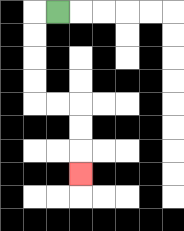{'start': '[2, 0]', 'end': '[3, 7]', 'path_directions': 'L,D,D,D,D,R,R,D,D,D', 'path_coordinates': '[[2, 0], [1, 0], [1, 1], [1, 2], [1, 3], [1, 4], [2, 4], [3, 4], [3, 5], [3, 6], [3, 7]]'}